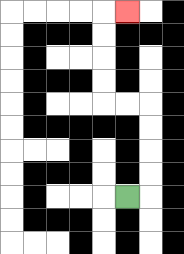{'start': '[5, 8]', 'end': '[5, 0]', 'path_directions': 'R,U,U,U,U,L,L,U,U,U,U,R', 'path_coordinates': '[[5, 8], [6, 8], [6, 7], [6, 6], [6, 5], [6, 4], [5, 4], [4, 4], [4, 3], [4, 2], [4, 1], [4, 0], [5, 0]]'}